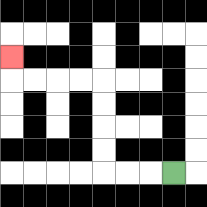{'start': '[7, 7]', 'end': '[0, 2]', 'path_directions': 'L,L,L,U,U,U,U,L,L,L,L,U', 'path_coordinates': '[[7, 7], [6, 7], [5, 7], [4, 7], [4, 6], [4, 5], [4, 4], [4, 3], [3, 3], [2, 3], [1, 3], [0, 3], [0, 2]]'}